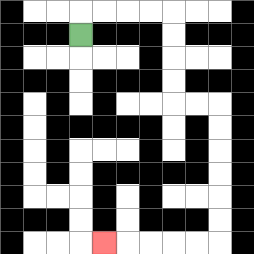{'start': '[3, 1]', 'end': '[4, 10]', 'path_directions': 'U,R,R,R,R,D,D,D,D,R,R,D,D,D,D,D,D,L,L,L,L,L', 'path_coordinates': '[[3, 1], [3, 0], [4, 0], [5, 0], [6, 0], [7, 0], [7, 1], [7, 2], [7, 3], [7, 4], [8, 4], [9, 4], [9, 5], [9, 6], [9, 7], [9, 8], [9, 9], [9, 10], [8, 10], [7, 10], [6, 10], [5, 10], [4, 10]]'}